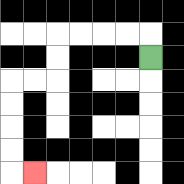{'start': '[6, 2]', 'end': '[1, 7]', 'path_directions': 'U,L,L,L,L,D,D,L,L,D,D,D,D,R', 'path_coordinates': '[[6, 2], [6, 1], [5, 1], [4, 1], [3, 1], [2, 1], [2, 2], [2, 3], [1, 3], [0, 3], [0, 4], [0, 5], [0, 6], [0, 7], [1, 7]]'}